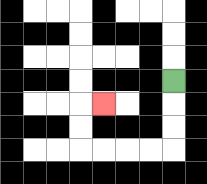{'start': '[7, 3]', 'end': '[4, 4]', 'path_directions': 'D,D,D,L,L,L,L,U,U,R', 'path_coordinates': '[[7, 3], [7, 4], [7, 5], [7, 6], [6, 6], [5, 6], [4, 6], [3, 6], [3, 5], [3, 4], [4, 4]]'}